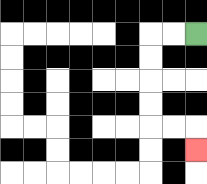{'start': '[8, 1]', 'end': '[8, 6]', 'path_directions': 'L,L,D,D,D,D,R,R,D', 'path_coordinates': '[[8, 1], [7, 1], [6, 1], [6, 2], [6, 3], [6, 4], [6, 5], [7, 5], [8, 5], [8, 6]]'}